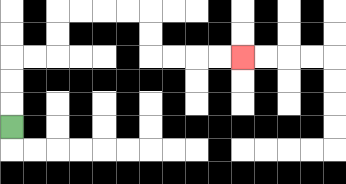{'start': '[0, 5]', 'end': '[10, 2]', 'path_directions': 'U,U,U,R,R,U,U,R,R,R,R,D,D,R,R,R,R', 'path_coordinates': '[[0, 5], [0, 4], [0, 3], [0, 2], [1, 2], [2, 2], [2, 1], [2, 0], [3, 0], [4, 0], [5, 0], [6, 0], [6, 1], [6, 2], [7, 2], [8, 2], [9, 2], [10, 2]]'}